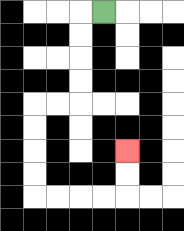{'start': '[4, 0]', 'end': '[5, 6]', 'path_directions': 'L,D,D,D,D,L,L,D,D,D,D,R,R,R,R,U,U', 'path_coordinates': '[[4, 0], [3, 0], [3, 1], [3, 2], [3, 3], [3, 4], [2, 4], [1, 4], [1, 5], [1, 6], [1, 7], [1, 8], [2, 8], [3, 8], [4, 8], [5, 8], [5, 7], [5, 6]]'}